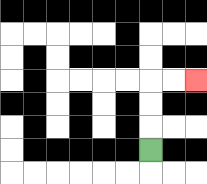{'start': '[6, 6]', 'end': '[8, 3]', 'path_directions': 'U,U,U,R,R', 'path_coordinates': '[[6, 6], [6, 5], [6, 4], [6, 3], [7, 3], [8, 3]]'}